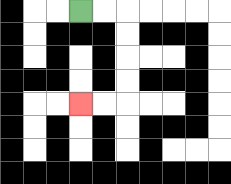{'start': '[3, 0]', 'end': '[3, 4]', 'path_directions': 'R,R,D,D,D,D,L,L', 'path_coordinates': '[[3, 0], [4, 0], [5, 0], [5, 1], [5, 2], [5, 3], [5, 4], [4, 4], [3, 4]]'}